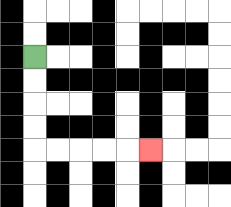{'start': '[1, 2]', 'end': '[6, 6]', 'path_directions': 'D,D,D,D,R,R,R,R,R', 'path_coordinates': '[[1, 2], [1, 3], [1, 4], [1, 5], [1, 6], [2, 6], [3, 6], [4, 6], [5, 6], [6, 6]]'}